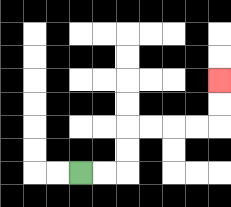{'start': '[3, 7]', 'end': '[9, 3]', 'path_directions': 'R,R,U,U,R,R,R,R,U,U', 'path_coordinates': '[[3, 7], [4, 7], [5, 7], [5, 6], [5, 5], [6, 5], [7, 5], [8, 5], [9, 5], [9, 4], [9, 3]]'}